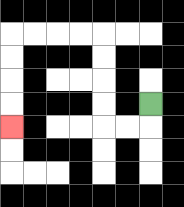{'start': '[6, 4]', 'end': '[0, 5]', 'path_directions': 'D,L,L,U,U,U,U,L,L,L,L,D,D,D,D', 'path_coordinates': '[[6, 4], [6, 5], [5, 5], [4, 5], [4, 4], [4, 3], [4, 2], [4, 1], [3, 1], [2, 1], [1, 1], [0, 1], [0, 2], [0, 3], [0, 4], [0, 5]]'}